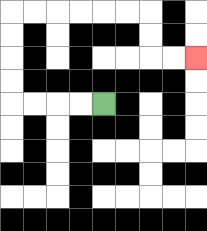{'start': '[4, 4]', 'end': '[8, 2]', 'path_directions': 'L,L,L,L,U,U,U,U,R,R,R,R,R,R,D,D,R,R', 'path_coordinates': '[[4, 4], [3, 4], [2, 4], [1, 4], [0, 4], [0, 3], [0, 2], [0, 1], [0, 0], [1, 0], [2, 0], [3, 0], [4, 0], [5, 0], [6, 0], [6, 1], [6, 2], [7, 2], [8, 2]]'}